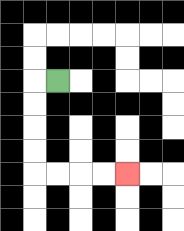{'start': '[2, 3]', 'end': '[5, 7]', 'path_directions': 'L,D,D,D,D,R,R,R,R', 'path_coordinates': '[[2, 3], [1, 3], [1, 4], [1, 5], [1, 6], [1, 7], [2, 7], [3, 7], [4, 7], [5, 7]]'}